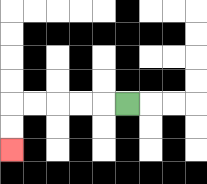{'start': '[5, 4]', 'end': '[0, 6]', 'path_directions': 'L,L,L,L,L,D,D', 'path_coordinates': '[[5, 4], [4, 4], [3, 4], [2, 4], [1, 4], [0, 4], [0, 5], [0, 6]]'}